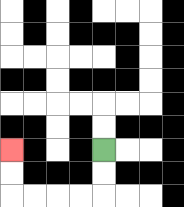{'start': '[4, 6]', 'end': '[0, 6]', 'path_directions': 'D,D,L,L,L,L,U,U', 'path_coordinates': '[[4, 6], [4, 7], [4, 8], [3, 8], [2, 8], [1, 8], [0, 8], [0, 7], [0, 6]]'}